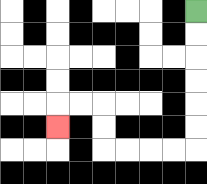{'start': '[8, 0]', 'end': '[2, 5]', 'path_directions': 'D,D,D,D,D,D,L,L,L,L,U,U,L,L,D', 'path_coordinates': '[[8, 0], [8, 1], [8, 2], [8, 3], [8, 4], [8, 5], [8, 6], [7, 6], [6, 6], [5, 6], [4, 6], [4, 5], [4, 4], [3, 4], [2, 4], [2, 5]]'}